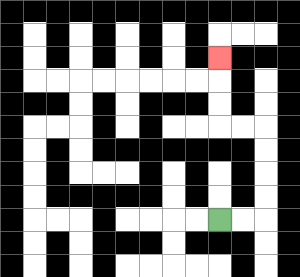{'start': '[9, 9]', 'end': '[9, 2]', 'path_directions': 'R,R,U,U,U,U,L,L,U,U,U', 'path_coordinates': '[[9, 9], [10, 9], [11, 9], [11, 8], [11, 7], [11, 6], [11, 5], [10, 5], [9, 5], [9, 4], [9, 3], [9, 2]]'}